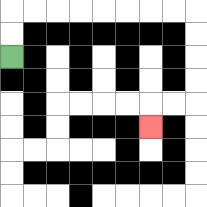{'start': '[0, 2]', 'end': '[6, 5]', 'path_directions': 'U,U,R,R,R,R,R,R,R,R,D,D,D,D,L,L,D', 'path_coordinates': '[[0, 2], [0, 1], [0, 0], [1, 0], [2, 0], [3, 0], [4, 0], [5, 0], [6, 0], [7, 0], [8, 0], [8, 1], [8, 2], [8, 3], [8, 4], [7, 4], [6, 4], [6, 5]]'}